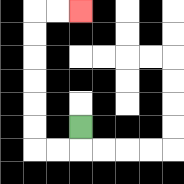{'start': '[3, 5]', 'end': '[3, 0]', 'path_directions': 'D,L,L,U,U,U,U,U,U,R,R', 'path_coordinates': '[[3, 5], [3, 6], [2, 6], [1, 6], [1, 5], [1, 4], [1, 3], [1, 2], [1, 1], [1, 0], [2, 0], [3, 0]]'}